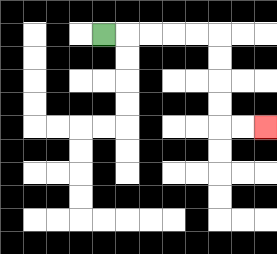{'start': '[4, 1]', 'end': '[11, 5]', 'path_directions': 'R,R,R,R,R,D,D,D,D,R,R', 'path_coordinates': '[[4, 1], [5, 1], [6, 1], [7, 1], [8, 1], [9, 1], [9, 2], [9, 3], [9, 4], [9, 5], [10, 5], [11, 5]]'}